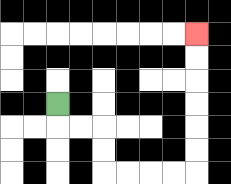{'start': '[2, 4]', 'end': '[8, 1]', 'path_directions': 'D,R,R,D,D,R,R,R,R,U,U,U,U,U,U', 'path_coordinates': '[[2, 4], [2, 5], [3, 5], [4, 5], [4, 6], [4, 7], [5, 7], [6, 7], [7, 7], [8, 7], [8, 6], [8, 5], [8, 4], [8, 3], [8, 2], [8, 1]]'}